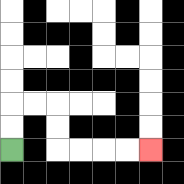{'start': '[0, 6]', 'end': '[6, 6]', 'path_directions': 'U,U,R,R,D,D,R,R,R,R', 'path_coordinates': '[[0, 6], [0, 5], [0, 4], [1, 4], [2, 4], [2, 5], [2, 6], [3, 6], [4, 6], [5, 6], [6, 6]]'}